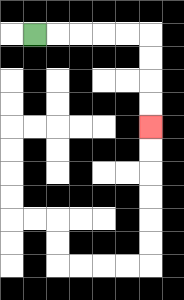{'start': '[1, 1]', 'end': '[6, 5]', 'path_directions': 'R,R,R,R,R,D,D,D,D', 'path_coordinates': '[[1, 1], [2, 1], [3, 1], [4, 1], [5, 1], [6, 1], [6, 2], [6, 3], [6, 4], [6, 5]]'}